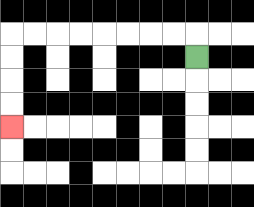{'start': '[8, 2]', 'end': '[0, 5]', 'path_directions': 'U,L,L,L,L,L,L,L,L,D,D,D,D', 'path_coordinates': '[[8, 2], [8, 1], [7, 1], [6, 1], [5, 1], [4, 1], [3, 1], [2, 1], [1, 1], [0, 1], [0, 2], [0, 3], [0, 4], [0, 5]]'}